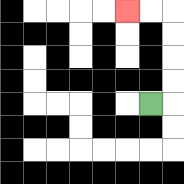{'start': '[6, 4]', 'end': '[5, 0]', 'path_directions': 'R,U,U,U,U,L,L', 'path_coordinates': '[[6, 4], [7, 4], [7, 3], [7, 2], [7, 1], [7, 0], [6, 0], [5, 0]]'}